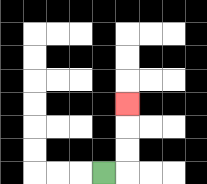{'start': '[4, 7]', 'end': '[5, 4]', 'path_directions': 'R,U,U,U', 'path_coordinates': '[[4, 7], [5, 7], [5, 6], [5, 5], [5, 4]]'}